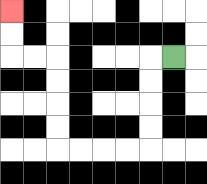{'start': '[7, 2]', 'end': '[0, 0]', 'path_directions': 'L,D,D,D,D,L,L,L,L,U,U,U,U,L,L,U,U', 'path_coordinates': '[[7, 2], [6, 2], [6, 3], [6, 4], [6, 5], [6, 6], [5, 6], [4, 6], [3, 6], [2, 6], [2, 5], [2, 4], [2, 3], [2, 2], [1, 2], [0, 2], [0, 1], [0, 0]]'}